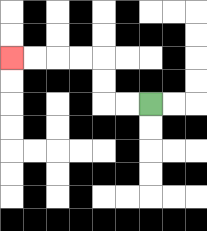{'start': '[6, 4]', 'end': '[0, 2]', 'path_directions': 'L,L,U,U,L,L,L,L', 'path_coordinates': '[[6, 4], [5, 4], [4, 4], [4, 3], [4, 2], [3, 2], [2, 2], [1, 2], [0, 2]]'}